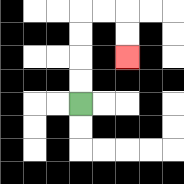{'start': '[3, 4]', 'end': '[5, 2]', 'path_directions': 'U,U,U,U,R,R,D,D', 'path_coordinates': '[[3, 4], [3, 3], [3, 2], [3, 1], [3, 0], [4, 0], [5, 0], [5, 1], [5, 2]]'}